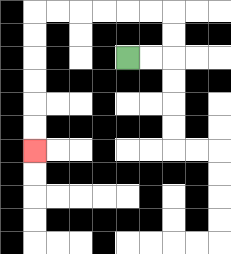{'start': '[5, 2]', 'end': '[1, 6]', 'path_directions': 'R,R,U,U,L,L,L,L,L,L,D,D,D,D,D,D', 'path_coordinates': '[[5, 2], [6, 2], [7, 2], [7, 1], [7, 0], [6, 0], [5, 0], [4, 0], [3, 0], [2, 0], [1, 0], [1, 1], [1, 2], [1, 3], [1, 4], [1, 5], [1, 6]]'}